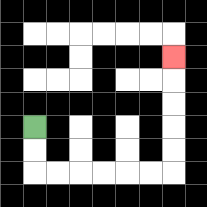{'start': '[1, 5]', 'end': '[7, 2]', 'path_directions': 'D,D,R,R,R,R,R,R,U,U,U,U,U', 'path_coordinates': '[[1, 5], [1, 6], [1, 7], [2, 7], [3, 7], [4, 7], [5, 7], [6, 7], [7, 7], [7, 6], [7, 5], [7, 4], [7, 3], [7, 2]]'}